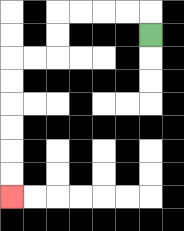{'start': '[6, 1]', 'end': '[0, 8]', 'path_directions': 'U,L,L,L,L,D,D,L,L,D,D,D,D,D,D', 'path_coordinates': '[[6, 1], [6, 0], [5, 0], [4, 0], [3, 0], [2, 0], [2, 1], [2, 2], [1, 2], [0, 2], [0, 3], [0, 4], [0, 5], [0, 6], [0, 7], [0, 8]]'}